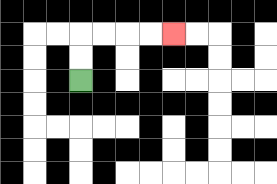{'start': '[3, 3]', 'end': '[7, 1]', 'path_directions': 'U,U,R,R,R,R', 'path_coordinates': '[[3, 3], [3, 2], [3, 1], [4, 1], [5, 1], [6, 1], [7, 1]]'}